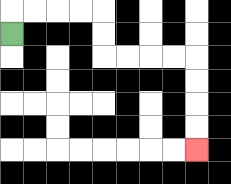{'start': '[0, 1]', 'end': '[8, 6]', 'path_directions': 'U,R,R,R,R,D,D,R,R,R,R,D,D,D,D', 'path_coordinates': '[[0, 1], [0, 0], [1, 0], [2, 0], [3, 0], [4, 0], [4, 1], [4, 2], [5, 2], [6, 2], [7, 2], [8, 2], [8, 3], [8, 4], [8, 5], [8, 6]]'}